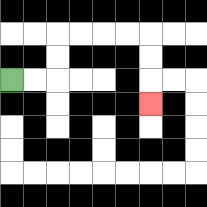{'start': '[0, 3]', 'end': '[6, 4]', 'path_directions': 'R,R,U,U,R,R,R,R,D,D,D', 'path_coordinates': '[[0, 3], [1, 3], [2, 3], [2, 2], [2, 1], [3, 1], [4, 1], [5, 1], [6, 1], [6, 2], [6, 3], [6, 4]]'}